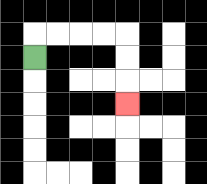{'start': '[1, 2]', 'end': '[5, 4]', 'path_directions': 'U,R,R,R,R,D,D,D', 'path_coordinates': '[[1, 2], [1, 1], [2, 1], [3, 1], [4, 1], [5, 1], [5, 2], [5, 3], [5, 4]]'}